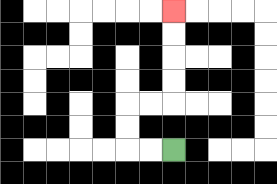{'start': '[7, 6]', 'end': '[7, 0]', 'path_directions': 'L,L,U,U,R,R,U,U,U,U', 'path_coordinates': '[[7, 6], [6, 6], [5, 6], [5, 5], [5, 4], [6, 4], [7, 4], [7, 3], [7, 2], [7, 1], [7, 0]]'}